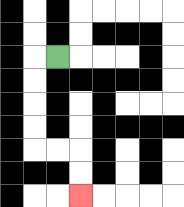{'start': '[2, 2]', 'end': '[3, 8]', 'path_directions': 'L,D,D,D,D,R,R,D,D', 'path_coordinates': '[[2, 2], [1, 2], [1, 3], [1, 4], [1, 5], [1, 6], [2, 6], [3, 6], [3, 7], [3, 8]]'}